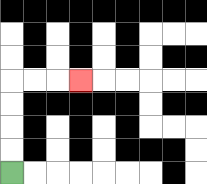{'start': '[0, 7]', 'end': '[3, 3]', 'path_directions': 'U,U,U,U,R,R,R', 'path_coordinates': '[[0, 7], [0, 6], [0, 5], [0, 4], [0, 3], [1, 3], [2, 3], [3, 3]]'}